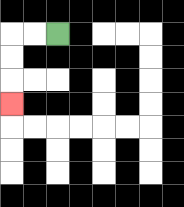{'start': '[2, 1]', 'end': '[0, 4]', 'path_directions': 'L,L,D,D,D', 'path_coordinates': '[[2, 1], [1, 1], [0, 1], [0, 2], [0, 3], [0, 4]]'}